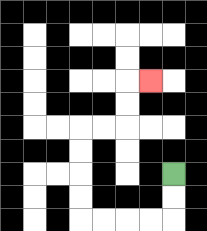{'start': '[7, 7]', 'end': '[6, 3]', 'path_directions': 'D,D,L,L,L,L,U,U,U,U,R,R,U,U,R', 'path_coordinates': '[[7, 7], [7, 8], [7, 9], [6, 9], [5, 9], [4, 9], [3, 9], [3, 8], [3, 7], [3, 6], [3, 5], [4, 5], [5, 5], [5, 4], [5, 3], [6, 3]]'}